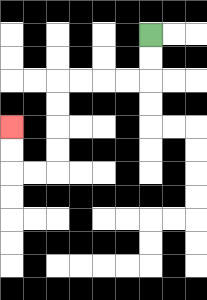{'start': '[6, 1]', 'end': '[0, 5]', 'path_directions': 'D,D,L,L,L,L,D,D,D,D,L,L,U,U', 'path_coordinates': '[[6, 1], [6, 2], [6, 3], [5, 3], [4, 3], [3, 3], [2, 3], [2, 4], [2, 5], [2, 6], [2, 7], [1, 7], [0, 7], [0, 6], [0, 5]]'}